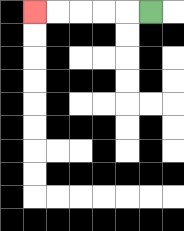{'start': '[6, 0]', 'end': '[1, 0]', 'path_directions': 'L,L,L,L,L', 'path_coordinates': '[[6, 0], [5, 0], [4, 0], [3, 0], [2, 0], [1, 0]]'}